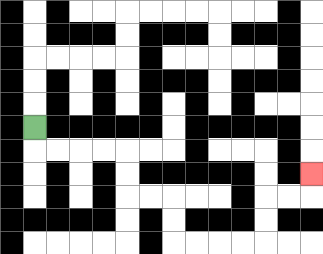{'start': '[1, 5]', 'end': '[13, 7]', 'path_directions': 'D,R,R,R,R,D,D,R,R,D,D,R,R,R,R,U,U,R,R,U', 'path_coordinates': '[[1, 5], [1, 6], [2, 6], [3, 6], [4, 6], [5, 6], [5, 7], [5, 8], [6, 8], [7, 8], [7, 9], [7, 10], [8, 10], [9, 10], [10, 10], [11, 10], [11, 9], [11, 8], [12, 8], [13, 8], [13, 7]]'}